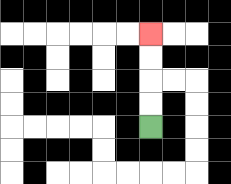{'start': '[6, 5]', 'end': '[6, 1]', 'path_directions': 'U,U,U,U', 'path_coordinates': '[[6, 5], [6, 4], [6, 3], [6, 2], [6, 1]]'}